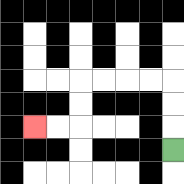{'start': '[7, 6]', 'end': '[1, 5]', 'path_directions': 'U,U,U,L,L,L,L,D,D,L,L', 'path_coordinates': '[[7, 6], [7, 5], [7, 4], [7, 3], [6, 3], [5, 3], [4, 3], [3, 3], [3, 4], [3, 5], [2, 5], [1, 5]]'}